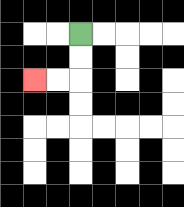{'start': '[3, 1]', 'end': '[1, 3]', 'path_directions': 'D,D,L,L', 'path_coordinates': '[[3, 1], [3, 2], [3, 3], [2, 3], [1, 3]]'}